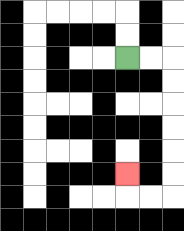{'start': '[5, 2]', 'end': '[5, 7]', 'path_directions': 'R,R,D,D,D,D,D,D,L,L,U', 'path_coordinates': '[[5, 2], [6, 2], [7, 2], [7, 3], [7, 4], [7, 5], [7, 6], [7, 7], [7, 8], [6, 8], [5, 8], [5, 7]]'}